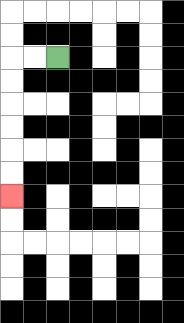{'start': '[2, 2]', 'end': '[0, 8]', 'path_directions': 'L,L,D,D,D,D,D,D', 'path_coordinates': '[[2, 2], [1, 2], [0, 2], [0, 3], [0, 4], [0, 5], [0, 6], [0, 7], [0, 8]]'}